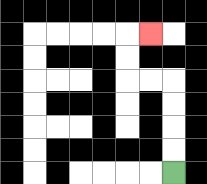{'start': '[7, 7]', 'end': '[6, 1]', 'path_directions': 'U,U,U,U,L,L,U,U,R', 'path_coordinates': '[[7, 7], [7, 6], [7, 5], [7, 4], [7, 3], [6, 3], [5, 3], [5, 2], [5, 1], [6, 1]]'}